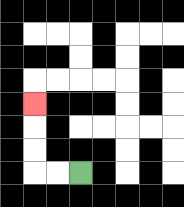{'start': '[3, 7]', 'end': '[1, 4]', 'path_directions': 'L,L,U,U,U', 'path_coordinates': '[[3, 7], [2, 7], [1, 7], [1, 6], [1, 5], [1, 4]]'}